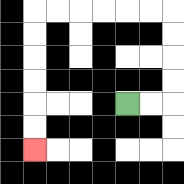{'start': '[5, 4]', 'end': '[1, 6]', 'path_directions': 'R,R,U,U,U,U,L,L,L,L,L,L,D,D,D,D,D,D', 'path_coordinates': '[[5, 4], [6, 4], [7, 4], [7, 3], [7, 2], [7, 1], [7, 0], [6, 0], [5, 0], [4, 0], [3, 0], [2, 0], [1, 0], [1, 1], [1, 2], [1, 3], [1, 4], [1, 5], [1, 6]]'}